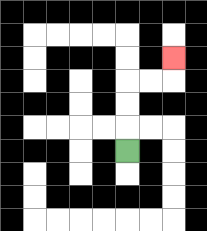{'start': '[5, 6]', 'end': '[7, 2]', 'path_directions': 'U,U,U,R,R,U', 'path_coordinates': '[[5, 6], [5, 5], [5, 4], [5, 3], [6, 3], [7, 3], [7, 2]]'}